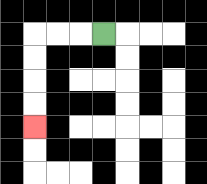{'start': '[4, 1]', 'end': '[1, 5]', 'path_directions': 'L,L,L,D,D,D,D', 'path_coordinates': '[[4, 1], [3, 1], [2, 1], [1, 1], [1, 2], [1, 3], [1, 4], [1, 5]]'}